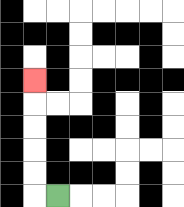{'start': '[2, 8]', 'end': '[1, 3]', 'path_directions': 'L,U,U,U,U,U', 'path_coordinates': '[[2, 8], [1, 8], [1, 7], [1, 6], [1, 5], [1, 4], [1, 3]]'}